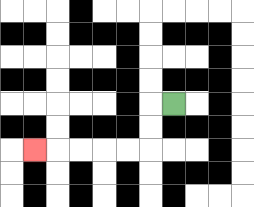{'start': '[7, 4]', 'end': '[1, 6]', 'path_directions': 'L,D,D,L,L,L,L,L', 'path_coordinates': '[[7, 4], [6, 4], [6, 5], [6, 6], [5, 6], [4, 6], [3, 6], [2, 6], [1, 6]]'}